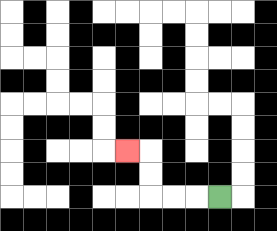{'start': '[9, 8]', 'end': '[5, 6]', 'path_directions': 'L,L,L,U,U,L', 'path_coordinates': '[[9, 8], [8, 8], [7, 8], [6, 8], [6, 7], [6, 6], [5, 6]]'}